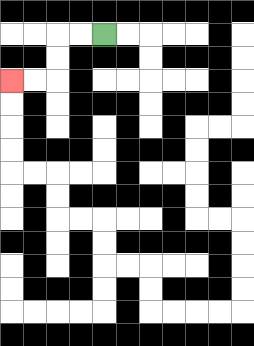{'start': '[4, 1]', 'end': '[0, 3]', 'path_directions': 'L,L,D,D,L,L', 'path_coordinates': '[[4, 1], [3, 1], [2, 1], [2, 2], [2, 3], [1, 3], [0, 3]]'}